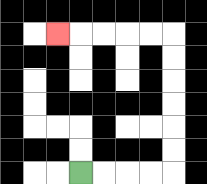{'start': '[3, 7]', 'end': '[2, 1]', 'path_directions': 'R,R,R,R,U,U,U,U,U,U,L,L,L,L,L', 'path_coordinates': '[[3, 7], [4, 7], [5, 7], [6, 7], [7, 7], [7, 6], [7, 5], [7, 4], [7, 3], [7, 2], [7, 1], [6, 1], [5, 1], [4, 1], [3, 1], [2, 1]]'}